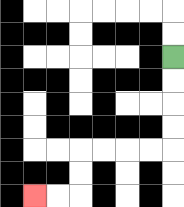{'start': '[7, 2]', 'end': '[1, 8]', 'path_directions': 'D,D,D,D,L,L,L,L,D,D,L,L', 'path_coordinates': '[[7, 2], [7, 3], [7, 4], [7, 5], [7, 6], [6, 6], [5, 6], [4, 6], [3, 6], [3, 7], [3, 8], [2, 8], [1, 8]]'}